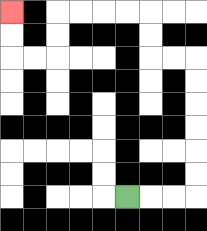{'start': '[5, 8]', 'end': '[0, 0]', 'path_directions': 'R,R,R,U,U,U,U,U,U,L,L,U,U,L,L,L,L,D,D,L,L,U,U', 'path_coordinates': '[[5, 8], [6, 8], [7, 8], [8, 8], [8, 7], [8, 6], [8, 5], [8, 4], [8, 3], [8, 2], [7, 2], [6, 2], [6, 1], [6, 0], [5, 0], [4, 0], [3, 0], [2, 0], [2, 1], [2, 2], [1, 2], [0, 2], [0, 1], [0, 0]]'}